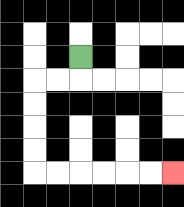{'start': '[3, 2]', 'end': '[7, 7]', 'path_directions': 'D,L,L,D,D,D,D,R,R,R,R,R,R', 'path_coordinates': '[[3, 2], [3, 3], [2, 3], [1, 3], [1, 4], [1, 5], [1, 6], [1, 7], [2, 7], [3, 7], [4, 7], [5, 7], [6, 7], [7, 7]]'}